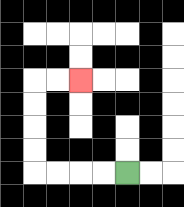{'start': '[5, 7]', 'end': '[3, 3]', 'path_directions': 'L,L,L,L,U,U,U,U,R,R', 'path_coordinates': '[[5, 7], [4, 7], [3, 7], [2, 7], [1, 7], [1, 6], [1, 5], [1, 4], [1, 3], [2, 3], [3, 3]]'}